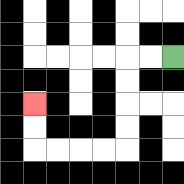{'start': '[7, 2]', 'end': '[1, 4]', 'path_directions': 'L,L,D,D,D,D,L,L,L,L,U,U', 'path_coordinates': '[[7, 2], [6, 2], [5, 2], [5, 3], [5, 4], [5, 5], [5, 6], [4, 6], [3, 6], [2, 6], [1, 6], [1, 5], [1, 4]]'}